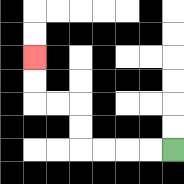{'start': '[7, 6]', 'end': '[1, 2]', 'path_directions': 'L,L,L,L,U,U,L,L,U,U', 'path_coordinates': '[[7, 6], [6, 6], [5, 6], [4, 6], [3, 6], [3, 5], [3, 4], [2, 4], [1, 4], [1, 3], [1, 2]]'}